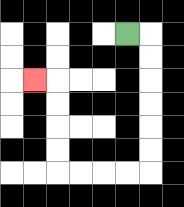{'start': '[5, 1]', 'end': '[1, 3]', 'path_directions': 'R,D,D,D,D,D,D,L,L,L,L,U,U,U,U,L', 'path_coordinates': '[[5, 1], [6, 1], [6, 2], [6, 3], [6, 4], [6, 5], [6, 6], [6, 7], [5, 7], [4, 7], [3, 7], [2, 7], [2, 6], [2, 5], [2, 4], [2, 3], [1, 3]]'}